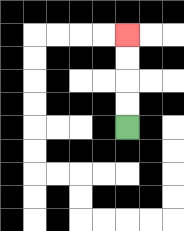{'start': '[5, 5]', 'end': '[5, 1]', 'path_directions': 'U,U,U,U', 'path_coordinates': '[[5, 5], [5, 4], [5, 3], [5, 2], [5, 1]]'}